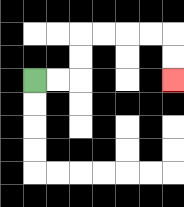{'start': '[1, 3]', 'end': '[7, 3]', 'path_directions': 'R,R,U,U,R,R,R,R,D,D', 'path_coordinates': '[[1, 3], [2, 3], [3, 3], [3, 2], [3, 1], [4, 1], [5, 1], [6, 1], [7, 1], [7, 2], [7, 3]]'}